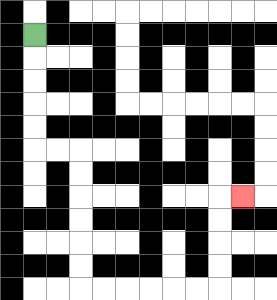{'start': '[1, 1]', 'end': '[10, 8]', 'path_directions': 'D,D,D,D,D,R,R,D,D,D,D,D,D,R,R,R,R,R,R,U,U,U,U,R', 'path_coordinates': '[[1, 1], [1, 2], [1, 3], [1, 4], [1, 5], [1, 6], [2, 6], [3, 6], [3, 7], [3, 8], [3, 9], [3, 10], [3, 11], [3, 12], [4, 12], [5, 12], [6, 12], [7, 12], [8, 12], [9, 12], [9, 11], [9, 10], [9, 9], [9, 8], [10, 8]]'}